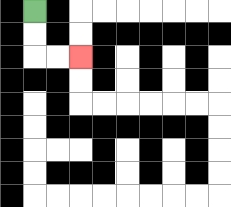{'start': '[1, 0]', 'end': '[3, 2]', 'path_directions': 'D,D,R,R', 'path_coordinates': '[[1, 0], [1, 1], [1, 2], [2, 2], [3, 2]]'}